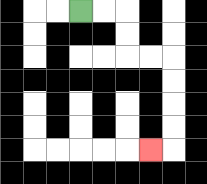{'start': '[3, 0]', 'end': '[6, 6]', 'path_directions': 'R,R,D,D,R,R,D,D,D,D,L', 'path_coordinates': '[[3, 0], [4, 0], [5, 0], [5, 1], [5, 2], [6, 2], [7, 2], [7, 3], [7, 4], [7, 5], [7, 6], [6, 6]]'}